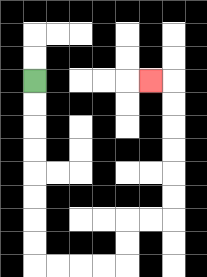{'start': '[1, 3]', 'end': '[6, 3]', 'path_directions': 'D,D,D,D,D,D,D,D,R,R,R,R,U,U,R,R,U,U,U,U,U,U,L', 'path_coordinates': '[[1, 3], [1, 4], [1, 5], [1, 6], [1, 7], [1, 8], [1, 9], [1, 10], [1, 11], [2, 11], [3, 11], [4, 11], [5, 11], [5, 10], [5, 9], [6, 9], [7, 9], [7, 8], [7, 7], [7, 6], [7, 5], [7, 4], [7, 3], [6, 3]]'}